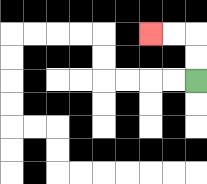{'start': '[8, 3]', 'end': '[6, 1]', 'path_directions': 'U,U,L,L', 'path_coordinates': '[[8, 3], [8, 2], [8, 1], [7, 1], [6, 1]]'}